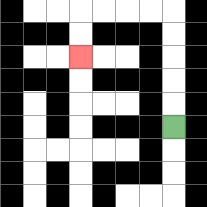{'start': '[7, 5]', 'end': '[3, 2]', 'path_directions': 'U,U,U,U,U,L,L,L,L,D,D', 'path_coordinates': '[[7, 5], [7, 4], [7, 3], [7, 2], [7, 1], [7, 0], [6, 0], [5, 0], [4, 0], [3, 0], [3, 1], [3, 2]]'}